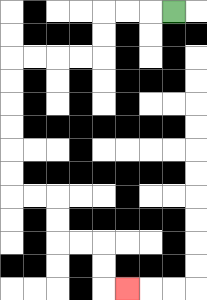{'start': '[7, 0]', 'end': '[5, 12]', 'path_directions': 'L,L,L,D,D,L,L,L,L,D,D,D,D,D,D,R,R,D,D,R,R,D,D,R', 'path_coordinates': '[[7, 0], [6, 0], [5, 0], [4, 0], [4, 1], [4, 2], [3, 2], [2, 2], [1, 2], [0, 2], [0, 3], [0, 4], [0, 5], [0, 6], [0, 7], [0, 8], [1, 8], [2, 8], [2, 9], [2, 10], [3, 10], [4, 10], [4, 11], [4, 12], [5, 12]]'}